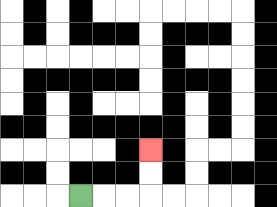{'start': '[3, 8]', 'end': '[6, 6]', 'path_directions': 'R,R,R,U,U', 'path_coordinates': '[[3, 8], [4, 8], [5, 8], [6, 8], [6, 7], [6, 6]]'}